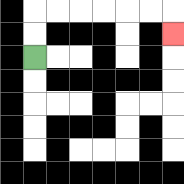{'start': '[1, 2]', 'end': '[7, 1]', 'path_directions': 'U,U,R,R,R,R,R,R,D', 'path_coordinates': '[[1, 2], [1, 1], [1, 0], [2, 0], [3, 0], [4, 0], [5, 0], [6, 0], [7, 0], [7, 1]]'}